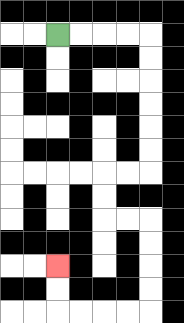{'start': '[2, 1]', 'end': '[2, 11]', 'path_directions': 'R,R,R,R,D,D,D,D,D,D,L,L,D,D,R,R,D,D,D,D,L,L,L,L,U,U', 'path_coordinates': '[[2, 1], [3, 1], [4, 1], [5, 1], [6, 1], [6, 2], [6, 3], [6, 4], [6, 5], [6, 6], [6, 7], [5, 7], [4, 7], [4, 8], [4, 9], [5, 9], [6, 9], [6, 10], [6, 11], [6, 12], [6, 13], [5, 13], [4, 13], [3, 13], [2, 13], [2, 12], [2, 11]]'}